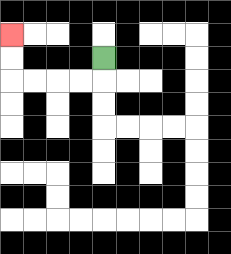{'start': '[4, 2]', 'end': '[0, 1]', 'path_directions': 'D,L,L,L,L,U,U', 'path_coordinates': '[[4, 2], [4, 3], [3, 3], [2, 3], [1, 3], [0, 3], [0, 2], [0, 1]]'}